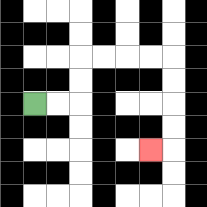{'start': '[1, 4]', 'end': '[6, 6]', 'path_directions': 'R,R,U,U,R,R,R,R,D,D,D,D,L', 'path_coordinates': '[[1, 4], [2, 4], [3, 4], [3, 3], [3, 2], [4, 2], [5, 2], [6, 2], [7, 2], [7, 3], [7, 4], [7, 5], [7, 6], [6, 6]]'}